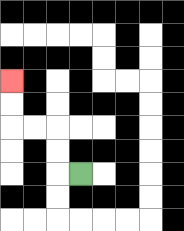{'start': '[3, 7]', 'end': '[0, 3]', 'path_directions': 'L,U,U,L,L,U,U', 'path_coordinates': '[[3, 7], [2, 7], [2, 6], [2, 5], [1, 5], [0, 5], [0, 4], [0, 3]]'}